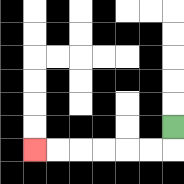{'start': '[7, 5]', 'end': '[1, 6]', 'path_directions': 'D,L,L,L,L,L,L', 'path_coordinates': '[[7, 5], [7, 6], [6, 6], [5, 6], [4, 6], [3, 6], [2, 6], [1, 6]]'}